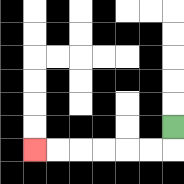{'start': '[7, 5]', 'end': '[1, 6]', 'path_directions': 'D,L,L,L,L,L,L', 'path_coordinates': '[[7, 5], [7, 6], [6, 6], [5, 6], [4, 6], [3, 6], [2, 6], [1, 6]]'}